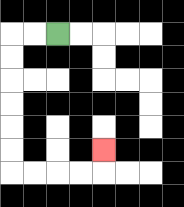{'start': '[2, 1]', 'end': '[4, 6]', 'path_directions': 'L,L,D,D,D,D,D,D,R,R,R,R,U', 'path_coordinates': '[[2, 1], [1, 1], [0, 1], [0, 2], [0, 3], [0, 4], [0, 5], [0, 6], [0, 7], [1, 7], [2, 7], [3, 7], [4, 7], [4, 6]]'}